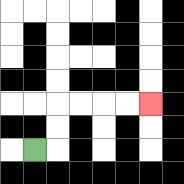{'start': '[1, 6]', 'end': '[6, 4]', 'path_directions': 'R,U,U,R,R,R,R', 'path_coordinates': '[[1, 6], [2, 6], [2, 5], [2, 4], [3, 4], [4, 4], [5, 4], [6, 4]]'}